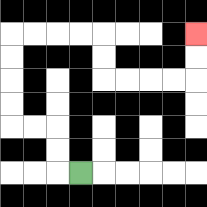{'start': '[3, 7]', 'end': '[8, 1]', 'path_directions': 'L,U,U,L,L,U,U,U,U,R,R,R,R,D,D,R,R,R,R,U,U', 'path_coordinates': '[[3, 7], [2, 7], [2, 6], [2, 5], [1, 5], [0, 5], [0, 4], [0, 3], [0, 2], [0, 1], [1, 1], [2, 1], [3, 1], [4, 1], [4, 2], [4, 3], [5, 3], [6, 3], [7, 3], [8, 3], [8, 2], [8, 1]]'}